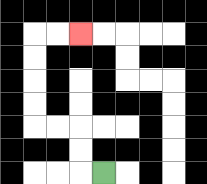{'start': '[4, 7]', 'end': '[3, 1]', 'path_directions': 'L,U,U,L,L,U,U,U,U,R,R', 'path_coordinates': '[[4, 7], [3, 7], [3, 6], [3, 5], [2, 5], [1, 5], [1, 4], [1, 3], [1, 2], [1, 1], [2, 1], [3, 1]]'}